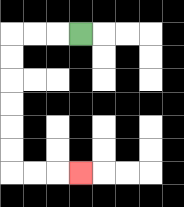{'start': '[3, 1]', 'end': '[3, 7]', 'path_directions': 'L,L,L,D,D,D,D,D,D,R,R,R', 'path_coordinates': '[[3, 1], [2, 1], [1, 1], [0, 1], [0, 2], [0, 3], [0, 4], [0, 5], [0, 6], [0, 7], [1, 7], [2, 7], [3, 7]]'}